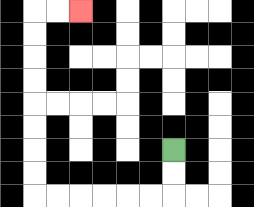{'start': '[7, 6]', 'end': '[3, 0]', 'path_directions': 'D,D,L,L,L,L,L,L,U,U,U,U,U,U,U,U,R,R', 'path_coordinates': '[[7, 6], [7, 7], [7, 8], [6, 8], [5, 8], [4, 8], [3, 8], [2, 8], [1, 8], [1, 7], [1, 6], [1, 5], [1, 4], [1, 3], [1, 2], [1, 1], [1, 0], [2, 0], [3, 0]]'}